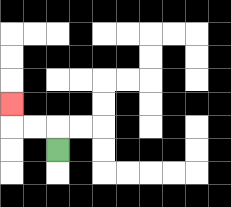{'start': '[2, 6]', 'end': '[0, 4]', 'path_directions': 'U,L,L,U', 'path_coordinates': '[[2, 6], [2, 5], [1, 5], [0, 5], [0, 4]]'}